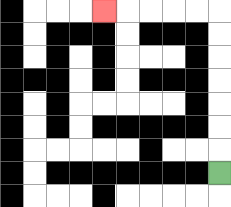{'start': '[9, 7]', 'end': '[4, 0]', 'path_directions': 'U,U,U,U,U,U,U,L,L,L,L,L', 'path_coordinates': '[[9, 7], [9, 6], [9, 5], [9, 4], [9, 3], [9, 2], [9, 1], [9, 0], [8, 0], [7, 0], [6, 0], [5, 0], [4, 0]]'}